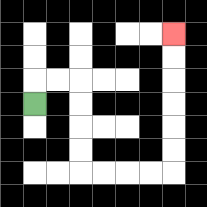{'start': '[1, 4]', 'end': '[7, 1]', 'path_directions': 'U,R,R,D,D,D,D,R,R,R,R,U,U,U,U,U,U', 'path_coordinates': '[[1, 4], [1, 3], [2, 3], [3, 3], [3, 4], [3, 5], [3, 6], [3, 7], [4, 7], [5, 7], [6, 7], [7, 7], [7, 6], [7, 5], [7, 4], [7, 3], [7, 2], [7, 1]]'}